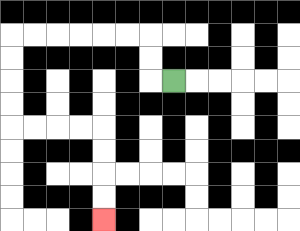{'start': '[7, 3]', 'end': '[4, 9]', 'path_directions': 'L,U,U,L,L,L,L,L,L,D,D,D,D,R,R,R,R,D,D,D,D', 'path_coordinates': '[[7, 3], [6, 3], [6, 2], [6, 1], [5, 1], [4, 1], [3, 1], [2, 1], [1, 1], [0, 1], [0, 2], [0, 3], [0, 4], [0, 5], [1, 5], [2, 5], [3, 5], [4, 5], [4, 6], [4, 7], [4, 8], [4, 9]]'}